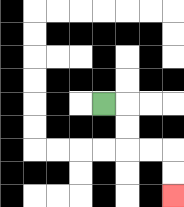{'start': '[4, 4]', 'end': '[7, 8]', 'path_directions': 'R,D,D,R,R,D,D', 'path_coordinates': '[[4, 4], [5, 4], [5, 5], [5, 6], [6, 6], [7, 6], [7, 7], [7, 8]]'}